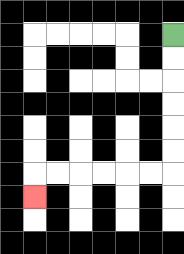{'start': '[7, 1]', 'end': '[1, 8]', 'path_directions': 'D,D,D,D,D,D,L,L,L,L,L,L,D', 'path_coordinates': '[[7, 1], [7, 2], [7, 3], [7, 4], [7, 5], [7, 6], [7, 7], [6, 7], [5, 7], [4, 7], [3, 7], [2, 7], [1, 7], [1, 8]]'}